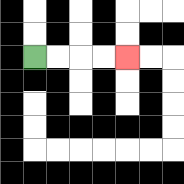{'start': '[1, 2]', 'end': '[5, 2]', 'path_directions': 'R,R,R,R', 'path_coordinates': '[[1, 2], [2, 2], [3, 2], [4, 2], [5, 2]]'}